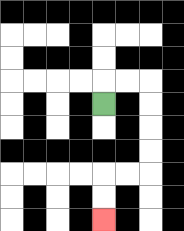{'start': '[4, 4]', 'end': '[4, 9]', 'path_directions': 'U,R,R,D,D,D,D,L,L,D,D', 'path_coordinates': '[[4, 4], [4, 3], [5, 3], [6, 3], [6, 4], [6, 5], [6, 6], [6, 7], [5, 7], [4, 7], [4, 8], [4, 9]]'}